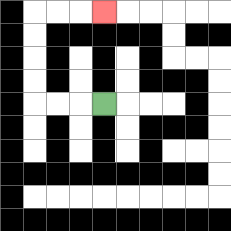{'start': '[4, 4]', 'end': '[4, 0]', 'path_directions': 'L,L,L,U,U,U,U,R,R,R', 'path_coordinates': '[[4, 4], [3, 4], [2, 4], [1, 4], [1, 3], [1, 2], [1, 1], [1, 0], [2, 0], [3, 0], [4, 0]]'}